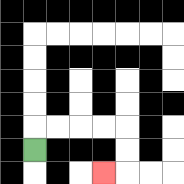{'start': '[1, 6]', 'end': '[4, 7]', 'path_directions': 'U,R,R,R,R,D,D,L', 'path_coordinates': '[[1, 6], [1, 5], [2, 5], [3, 5], [4, 5], [5, 5], [5, 6], [5, 7], [4, 7]]'}